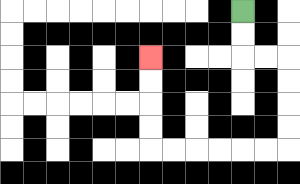{'start': '[10, 0]', 'end': '[6, 2]', 'path_directions': 'D,D,R,R,D,D,D,D,L,L,L,L,L,L,U,U,U,U', 'path_coordinates': '[[10, 0], [10, 1], [10, 2], [11, 2], [12, 2], [12, 3], [12, 4], [12, 5], [12, 6], [11, 6], [10, 6], [9, 6], [8, 6], [7, 6], [6, 6], [6, 5], [6, 4], [6, 3], [6, 2]]'}